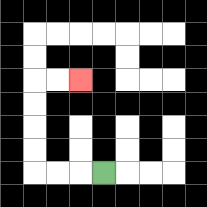{'start': '[4, 7]', 'end': '[3, 3]', 'path_directions': 'L,L,L,U,U,U,U,R,R', 'path_coordinates': '[[4, 7], [3, 7], [2, 7], [1, 7], [1, 6], [1, 5], [1, 4], [1, 3], [2, 3], [3, 3]]'}